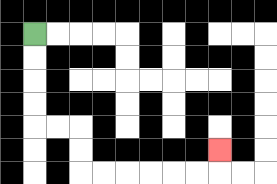{'start': '[1, 1]', 'end': '[9, 6]', 'path_directions': 'D,D,D,D,R,R,D,D,R,R,R,R,R,R,U', 'path_coordinates': '[[1, 1], [1, 2], [1, 3], [1, 4], [1, 5], [2, 5], [3, 5], [3, 6], [3, 7], [4, 7], [5, 7], [6, 7], [7, 7], [8, 7], [9, 7], [9, 6]]'}